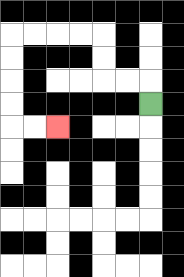{'start': '[6, 4]', 'end': '[2, 5]', 'path_directions': 'U,L,L,U,U,L,L,L,L,D,D,D,D,R,R', 'path_coordinates': '[[6, 4], [6, 3], [5, 3], [4, 3], [4, 2], [4, 1], [3, 1], [2, 1], [1, 1], [0, 1], [0, 2], [0, 3], [0, 4], [0, 5], [1, 5], [2, 5]]'}